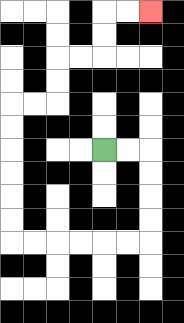{'start': '[4, 6]', 'end': '[6, 0]', 'path_directions': 'R,R,D,D,D,D,L,L,L,L,L,L,U,U,U,U,U,U,R,R,U,U,R,R,U,U,R,R', 'path_coordinates': '[[4, 6], [5, 6], [6, 6], [6, 7], [6, 8], [6, 9], [6, 10], [5, 10], [4, 10], [3, 10], [2, 10], [1, 10], [0, 10], [0, 9], [0, 8], [0, 7], [0, 6], [0, 5], [0, 4], [1, 4], [2, 4], [2, 3], [2, 2], [3, 2], [4, 2], [4, 1], [4, 0], [5, 0], [6, 0]]'}